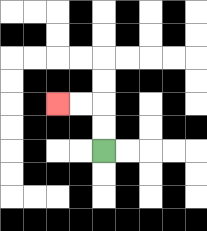{'start': '[4, 6]', 'end': '[2, 4]', 'path_directions': 'U,U,L,L', 'path_coordinates': '[[4, 6], [4, 5], [4, 4], [3, 4], [2, 4]]'}